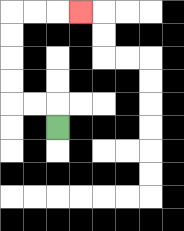{'start': '[2, 5]', 'end': '[3, 0]', 'path_directions': 'U,L,L,U,U,U,U,R,R,R', 'path_coordinates': '[[2, 5], [2, 4], [1, 4], [0, 4], [0, 3], [0, 2], [0, 1], [0, 0], [1, 0], [2, 0], [3, 0]]'}